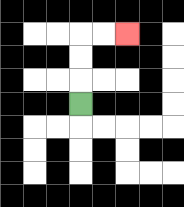{'start': '[3, 4]', 'end': '[5, 1]', 'path_directions': 'U,U,U,R,R', 'path_coordinates': '[[3, 4], [3, 3], [3, 2], [3, 1], [4, 1], [5, 1]]'}